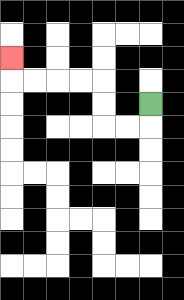{'start': '[6, 4]', 'end': '[0, 2]', 'path_directions': 'D,L,L,U,U,L,L,L,L,U', 'path_coordinates': '[[6, 4], [6, 5], [5, 5], [4, 5], [4, 4], [4, 3], [3, 3], [2, 3], [1, 3], [0, 3], [0, 2]]'}